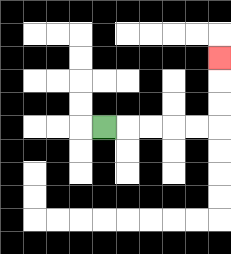{'start': '[4, 5]', 'end': '[9, 2]', 'path_directions': 'R,R,R,R,R,U,U,U', 'path_coordinates': '[[4, 5], [5, 5], [6, 5], [7, 5], [8, 5], [9, 5], [9, 4], [9, 3], [9, 2]]'}